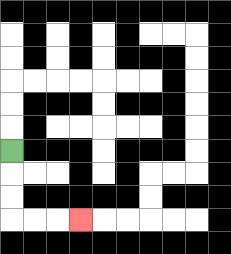{'start': '[0, 6]', 'end': '[3, 9]', 'path_directions': 'D,D,D,R,R,R', 'path_coordinates': '[[0, 6], [0, 7], [0, 8], [0, 9], [1, 9], [2, 9], [3, 9]]'}